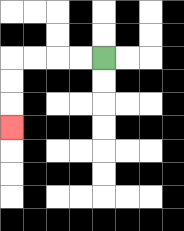{'start': '[4, 2]', 'end': '[0, 5]', 'path_directions': 'L,L,L,L,D,D,D', 'path_coordinates': '[[4, 2], [3, 2], [2, 2], [1, 2], [0, 2], [0, 3], [0, 4], [0, 5]]'}